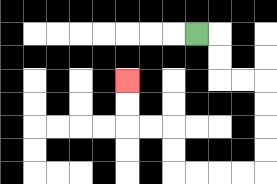{'start': '[8, 1]', 'end': '[5, 3]', 'path_directions': 'R,D,D,R,R,D,D,D,D,L,L,L,L,U,U,L,L,U,U', 'path_coordinates': '[[8, 1], [9, 1], [9, 2], [9, 3], [10, 3], [11, 3], [11, 4], [11, 5], [11, 6], [11, 7], [10, 7], [9, 7], [8, 7], [7, 7], [7, 6], [7, 5], [6, 5], [5, 5], [5, 4], [5, 3]]'}